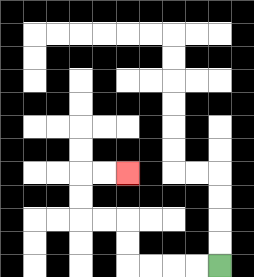{'start': '[9, 11]', 'end': '[5, 7]', 'path_directions': 'L,L,L,L,U,U,L,L,U,U,R,R', 'path_coordinates': '[[9, 11], [8, 11], [7, 11], [6, 11], [5, 11], [5, 10], [5, 9], [4, 9], [3, 9], [3, 8], [3, 7], [4, 7], [5, 7]]'}